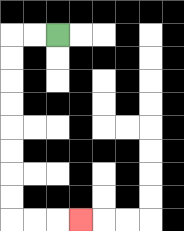{'start': '[2, 1]', 'end': '[3, 9]', 'path_directions': 'L,L,D,D,D,D,D,D,D,D,R,R,R', 'path_coordinates': '[[2, 1], [1, 1], [0, 1], [0, 2], [0, 3], [0, 4], [0, 5], [0, 6], [0, 7], [0, 8], [0, 9], [1, 9], [2, 9], [3, 9]]'}